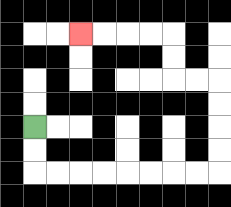{'start': '[1, 5]', 'end': '[3, 1]', 'path_directions': 'D,D,R,R,R,R,R,R,R,R,U,U,U,U,L,L,U,U,L,L,L,L', 'path_coordinates': '[[1, 5], [1, 6], [1, 7], [2, 7], [3, 7], [4, 7], [5, 7], [6, 7], [7, 7], [8, 7], [9, 7], [9, 6], [9, 5], [9, 4], [9, 3], [8, 3], [7, 3], [7, 2], [7, 1], [6, 1], [5, 1], [4, 1], [3, 1]]'}